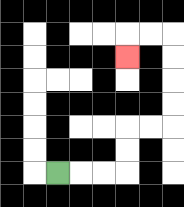{'start': '[2, 7]', 'end': '[5, 2]', 'path_directions': 'R,R,R,U,U,R,R,U,U,U,U,L,L,D', 'path_coordinates': '[[2, 7], [3, 7], [4, 7], [5, 7], [5, 6], [5, 5], [6, 5], [7, 5], [7, 4], [7, 3], [7, 2], [7, 1], [6, 1], [5, 1], [5, 2]]'}